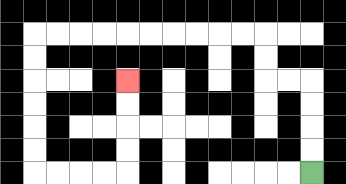{'start': '[13, 7]', 'end': '[5, 3]', 'path_directions': 'U,U,U,U,L,L,U,U,L,L,L,L,L,L,L,L,L,L,D,D,D,D,D,D,R,R,R,R,U,U,U,U', 'path_coordinates': '[[13, 7], [13, 6], [13, 5], [13, 4], [13, 3], [12, 3], [11, 3], [11, 2], [11, 1], [10, 1], [9, 1], [8, 1], [7, 1], [6, 1], [5, 1], [4, 1], [3, 1], [2, 1], [1, 1], [1, 2], [1, 3], [1, 4], [1, 5], [1, 6], [1, 7], [2, 7], [3, 7], [4, 7], [5, 7], [5, 6], [5, 5], [5, 4], [5, 3]]'}